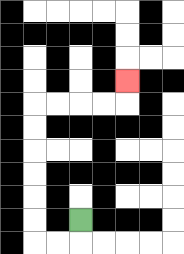{'start': '[3, 9]', 'end': '[5, 3]', 'path_directions': 'D,L,L,U,U,U,U,U,U,R,R,R,R,U', 'path_coordinates': '[[3, 9], [3, 10], [2, 10], [1, 10], [1, 9], [1, 8], [1, 7], [1, 6], [1, 5], [1, 4], [2, 4], [3, 4], [4, 4], [5, 4], [5, 3]]'}